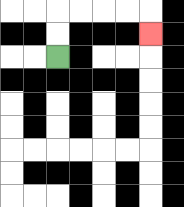{'start': '[2, 2]', 'end': '[6, 1]', 'path_directions': 'U,U,R,R,R,R,D', 'path_coordinates': '[[2, 2], [2, 1], [2, 0], [3, 0], [4, 0], [5, 0], [6, 0], [6, 1]]'}